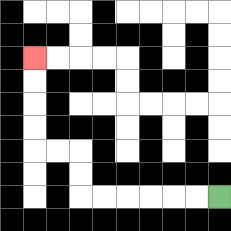{'start': '[9, 8]', 'end': '[1, 2]', 'path_directions': 'L,L,L,L,L,L,U,U,L,L,U,U,U,U', 'path_coordinates': '[[9, 8], [8, 8], [7, 8], [6, 8], [5, 8], [4, 8], [3, 8], [3, 7], [3, 6], [2, 6], [1, 6], [1, 5], [1, 4], [1, 3], [1, 2]]'}